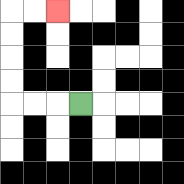{'start': '[3, 4]', 'end': '[2, 0]', 'path_directions': 'L,L,L,U,U,U,U,R,R', 'path_coordinates': '[[3, 4], [2, 4], [1, 4], [0, 4], [0, 3], [0, 2], [0, 1], [0, 0], [1, 0], [2, 0]]'}